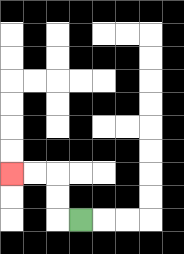{'start': '[3, 9]', 'end': '[0, 7]', 'path_directions': 'L,U,U,L,L', 'path_coordinates': '[[3, 9], [2, 9], [2, 8], [2, 7], [1, 7], [0, 7]]'}